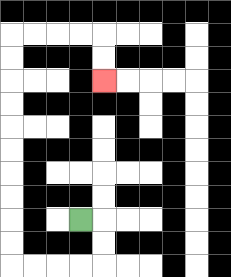{'start': '[3, 9]', 'end': '[4, 3]', 'path_directions': 'R,D,D,L,L,L,L,U,U,U,U,U,U,U,U,U,U,R,R,R,R,D,D', 'path_coordinates': '[[3, 9], [4, 9], [4, 10], [4, 11], [3, 11], [2, 11], [1, 11], [0, 11], [0, 10], [0, 9], [0, 8], [0, 7], [0, 6], [0, 5], [0, 4], [0, 3], [0, 2], [0, 1], [1, 1], [2, 1], [3, 1], [4, 1], [4, 2], [4, 3]]'}